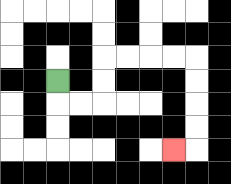{'start': '[2, 3]', 'end': '[7, 6]', 'path_directions': 'D,R,R,U,U,R,R,R,R,D,D,D,D,L', 'path_coordinates': '[[2, 3], [2, 4], [3, 4], [4, 4], [4, 3], [4, 2], [5, 2], [6, 2], [7, 2], [8, 2], [8, 3], [8, 4], [8, 5], [8, 6], [7, 6]]'}